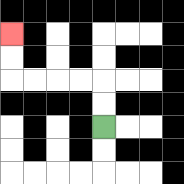{'start': '[4, 5]', 'end': '[0, 1]', 'path_directions': 'U,U,L,L,L,L,U,U', 'path_coordinates': '[[4, 5], [4, 4], [4, 3], [3, 3], [2, 3], [1, 3], [0, 3], [0, 2], [0, 1]]'}